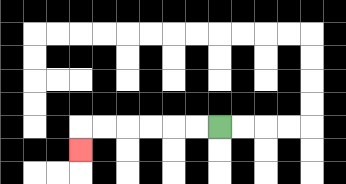{'start': '[9, 5]', 'end': '[3, 6]', 'path_directions': 'L,L,L,L,L,L,D', 'path_coordinates': '[[9, 5], [8, 5], [7, 5], [6, 5], [5, 5], [4, 5], [3, 5], [3, 6]]'}